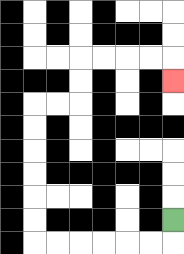{'start': '[7, 9]', 'end': '[7, 3]', 'path_directions': 'D,L,L,L,L,L,L,U,U,U,U,U,U,R,R,U,U,R,R,R,R,D', 'path_coordinates': '[[7, 9], [7, 10], [6, 10], [5, 10], [4, 10], [3, 10], [2, 10], [1, 10], [1, 9], [1, 8], [1, 7], [1, 6], [1, 5], [1, 4], [2, 4], [3, 4], [3, 3], [3, 2], [4, 2], [5, 2], [6, 2], [7, 2], [7, 3]]'}